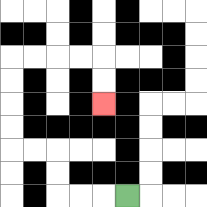{'start': '[5, 8]', 'end': '[4, 4]', 'path_directions': 'L,L,L,U,U,L,L,U,U,U,U,R,R,R,R,D,D', 'path_coordinates': '[[5, 8], [4, 8], [3, 8], [2, 8], [2, 7], [2, 6], [1, 6], [0, 6], [0, 5], [0, 4], [0, 3], [0, 2], [1, 2], [2, 2], [3, 2], [4, 2], [4, 3], [4, 4]]'}